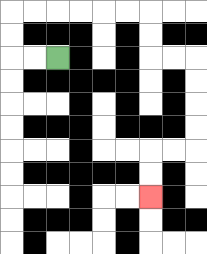{'start': '[2, 2]', 'end': '[6, 8]', 'path_directions': 'L,L,U,U,R,R,R,R,R,R,D,D,R,R,D,D,D,D,L,L,D,D', 'path_coordinates': '[[2, 2], [1, 2], [0, 2], [0, 1], [0, 0], [1, 0], [2, 0], [3, 0], [4, 0], [5, 0], [6, 0], [6, 1], [6, 2], [7, 2], [8, 2], [8, 3], [8, 4], [8, 5], [8, 6], [7, 6], [6, 6], [6, 7], [6, 8]]'}